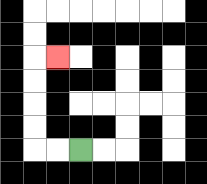{'start': '[3, 6]', 'end': '[2, 2]', 'path_directions': 'L,L,U,U,U,U,R', 'path_coordinates': '[[3, 6], [2, 6], [1, 6], [1, 5], [1, 4], [1, 3], [1, 2], [2, 2]]'}